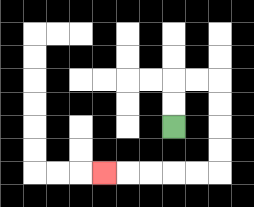{'start': '[7, 5]', 'end': '[4, 7]', 'path_directions': 'U,U,R,R,D,D,D,D,L,L,L,L,L', 'path_coordinates': '[[7, 5], [7, 4], [7, 3], [8, 3], [9, 3], [9, 4], [9, 5], [9, 6], [9, 7], [8, 7], [7, 7], [6, 7], [5, 7], [4, 7]]'}